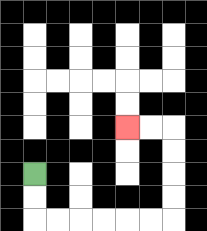{'start': '[1, 7]', 'end': '[5, 5]', 'path_directions': 'D,D,R,R,R,R,R,R,U,U,U,U,L,L', 'path_coordinates': '[[1, 7], [1, 8], [1, 9], [2, 9], [3, 9], [4, 9], [5, 9], [6, 9], [7, 9], [7, 8], [7, 7], [7, 6], [7, 5], [6, 5], [5, 5]]'}